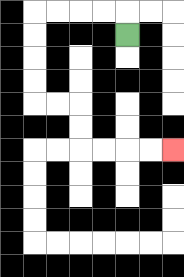{'start': '[5, 1]', 'end': '[7, 6]', 'path_directions': 'U,L,L,L,L,D,D,D,D,R,R,D,D,R,R,R,R', 'path_coordinates': '[[5, 1], [5, 0], [4, 0], [3, 0], [2, 0], [1, 0], [1, 1], [1, 2], [1, 3], [1, 4], [2, 4], [3, 4], [3, 5], [3, 6], [4, 6], [5, 6], [6, 6], [7, 6]]'}